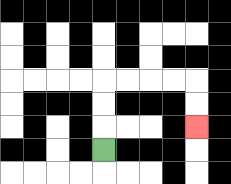{'start': '[4, 6]', 'end': '[8, 5]', 'path_directions': 'U,U,U,R,R,R,R,D,D', 'path_coordinates': '[[4, 6], [4, 5], [4, 4], [4, 3], [5, 3], [6, 3], [7, 3], [8, 3], [8, 4], [8, 5]]'}